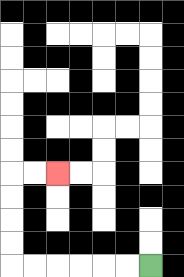{'start': '[6, 11]', 'end': '[2, 7]', 'path_directions': 'L,L,L,L,L,L,U,U,U,U,R,R', 'path_coordinates': '[[6, 11], [5, 11], [4, 11], [3, 11], [2, 11], [1, 11], [0, 11], [0, 10], [0, 9], [0, 8], [0, 7], [1, 7], [2, 7]]'}